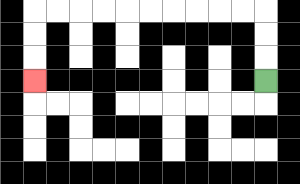{'start': '[11, 3]', 'end': '[1, 3]', 'path_directions': 'U,U,U,L,L,L,L,L,L,L,L,L,L,D,D,D', 'path_coordinates': '[[11, 3], [11, 2], [11, 1], [11, 0], [10, 0], [9, 0], [8, 0], [7, 0], [6, 0], [5, 0], [4, 0], [3, 0], [2, 0], [1, 0], [1, 1], [1, 2], [1, 3]]'}